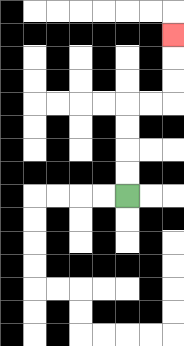{'start': '[5, 8]', 'end': '[7, 1]', 'path_directions': 'U,U,U,U,R,R,U,U,U', 'path_coordinates': '[[5, 8], [5, 7], [5, 6], [5, 5], [5, 4], [6, 4], [7, 4], [7, 3], [7, 2], [7, 1]]'}